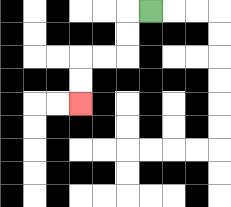{'start': '[6, 0]', 'end': '[3, 4]', 'path_directions': 'L,D,D,L,L,D,D', 'path_coordinates': '[[6, 0], [5, 0], [5, 1], [5, 2], [4, 2], [3, 2], [3, 3], [3, 4]]'}